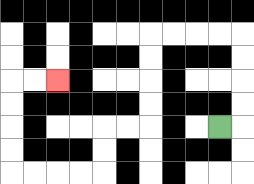{'start': '[9, 5]', 'end': '[2, 3]', 'path_directions': 'R,U,U,U,U,L,L,L,L,D,D,D,D,L,L,D,D,L,L,L,L,U,U,U,U,R,R', 'path_coordinates': '[[9, 5], [10, 5], [10, 4], [10, 3], [10, 2], [10, 1], [9, 1], [8, 1], [7, 1], [6, 1], [6, 2], [6, 3], [6, 4], [6, 5], [5, 5], [4, 5], [4, 6], [4, 7], [3, 7], [2, 7], [1, 7], [0, 7], [0, 6], [0, 5], [0, 4], [0, 3], [1, 3], [2, 3]]'}